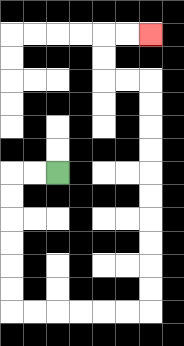{'start': '[2, 7]', 'end': '[6, 1]', 'path_directions': 'L,L,D,D,D,D,D,D,R,R,R,R,R,R,U,U,U,U,U,U,U,U,U,U,L,L,U,U,R,R', 'path_coordinates': '[[2, 7], [1, 7], [0, 7], [0, 8], [0, 9], [0, 10], [0, 11], [0, 12], [0, 13], [1, 13], [2, 13], [3, 13], [4, 13], [5, 13], [6, 13], [6, 12], [6, 11], [6, 10], [6, 9], [6, 8], [6, 7], [6, 6], [6, 5], [6, 4], [6, 3], [5, 3], [4, 3], [4, 2], [4, 1], [5, 1], [6, 1]]'}